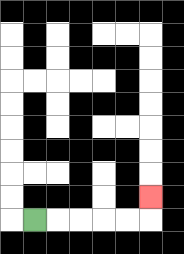{'start': '[1, 9]', 'end': '[6, 8]', 'path_directions': 'R,R,R,R,R,U', 'path_coordinates': '[[1, 9], [2, 9], [3, 9], [4, 9], [5, 9], [6, 9], [6, 8]]'}